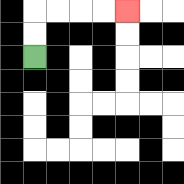{'start': '[1, 2]', 'end': '[5, 0]', 'path_directions': 'U,U,R,R,R,R', 'path_coordinates': '[[1, 2], [1, 1], [1, 0], [2, 0], [3, 0], [4, 0], [5, 0]]'}